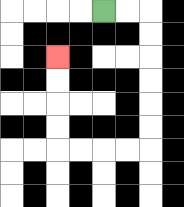{'start': '[4, 0]', 'end': '[2, 2]', 'path_directions': 'R,R,D,D,D,D,D,D,L,L,L,L,U,U,U,U', 'path_coordinates': '[[4, 0], [5, 0], [6, 0], [6, 1], [6, 2], [6, 3], [6, 4], [6, 5], [6, 6], [5, 6], [4, 6], [3, 6], [2, 6], [2, 5], [2, 4], [2, 3], [2, 2]]'}